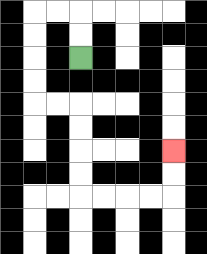{'start': '[3, 2]', 'end': '[7, 6]', 'path_directions': 'U,U,L,L,D,D,D,D,R,R,D,D,D,D,R,R,R,R,U,U', 'path_coordinates': '[[3, 2], [3, 1], [3, 0], [2, 0], [1, 0], [1, 1], [1, 2], [1, 3], [1, 4], [2, 4], [3, 4], [3, 5], [3, 6], [3, 7], [3, 8], [4, 8], [5, 8], [6, 8], [7, 8], [7, 7], [7, 6]]'}